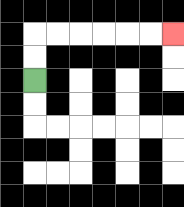{'start': '[1, 3]', 'end': '[7, 1]', 'path_directions': 'U,U,R,R,R,R,R,R', 'path_coordinates': '[[1, 3], [1, 2], [1, 1], [2, 1], [3, 1], [4, 1], [5, 1], [6, 1], [7, 1]]'}